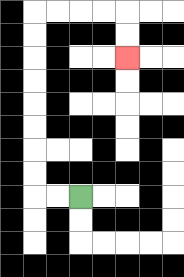{'start': '[3, 8]', 'end': '[5, 2]', 'path_directions': 'L,L,U,U,U,U,U,U,U,U,R,R,R,R,D,D', 'path_coordinates': '[[3, 8], [2, 8], [1, 8], [1, 7], [1, 6], [1, 5], [1, 4], [1, 3], [1, 2], [1, 1], [1, 0], [2, 0], [3, 0], [4, 0], [5, 0], [5, 1], [5, 2]]'}